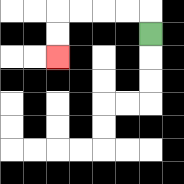{'start': '[6, 1]', 'end': '[2, 2]', 'path_directions': 'U,L,L,L,L,D,D', 'path_coordinates': '[[6, 1], [6, 0], [5, 0], [4, 0], [3, 0], [2, 0], [2, 1], [2, 2]]'}